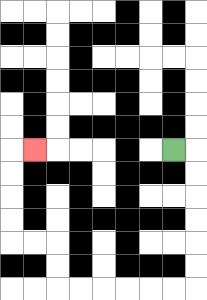{'start': '[7, 6]', 'end': '[1, 6]', 'path_directions': 'R,D,D,D,D,D,D,L,L,L,L,L,L,U,U,L,L,U,U,U,U,R', 'path_coordinates': '[[7, 6], [8, 6], [8, 7], [8, 8], [8, 9], [8, 10], [8, 11], [8, 12], [7, 12], [6, 12], [5, 12], [4, 12], [3, 12], [2, 12], [2, 11], [2, 10], [1, 10], [0, 10], [0, 9], [0, 8], [0, 7], [0, 6], [1, 6]]'}